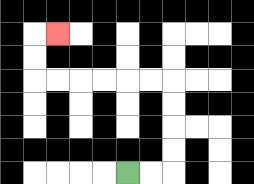{'start': '[5, 7]', 'end': '[2, 1]', 'path_directions': 'R,R,U,U,U,U,L,L,L,L,L,L,U,U,R', 'path_coordinates': '[[5, 7], [6, 7], [7, 7], [7, 6], [7, 5], [7, 4], [7, 3], [6, 3], [5, 3], [4, 3], [3, 3], [2, 3], [1, 3], [1, 2], [1, 1], [2, 1]]'}